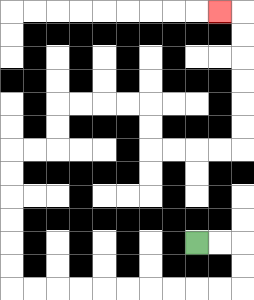{'start': '[8, 10]', 'end': '[9, 0]', 'path_directions': 'R,R,D,D,L,L,L,L,L,L,L,L,L,L,U,U,U,U,U,U,R,R,U,U,R,R,R,R,D,D,R,R,R,R,U,U,U,U,U,U,L', 'path_coordinates': '[[8, 10], [9, 10], [10, 10], [10, 11], [10, 12], [9, 12], [8, 12], [7, 12], [6, 12], [5, 12], [4, 12], [3, 12], [2, 12], [1, 12], [0, 12], [0, 11], [0, 10], [0, 9], [0, 8], [0, 7], [0, 6], [1, 6], [2, 6], [2, 5], [2, 4], [3, 4], [4, 4], [5, 4], [6, 4], [6, 5], [6, 6], [7, 6], [8, 6], [9, 6], [10, 6], [10, 5], [10, 4], [10, 3], [10, 2], [10, 1], [10, 0], [9, 0]]'}